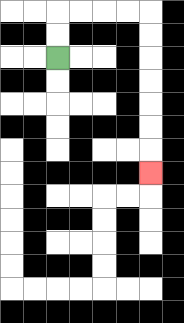{'start': '[2, 2]', 'end': '[6, 7]', 'path_directions': 'U,U,R,R,R,R,D,D,D,D,D,D,D', 'path_coordinates': '[[2, 2], [2, 1], [2, 0], [3, 0], [4, 0], [5, 0], [6, 0], [6, 1], [6, 2], [6, 3], [6, 4], [6, 5], [6, 6], [6, 7]]'}